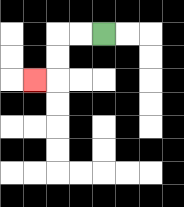{'start': '[4, 1]', 'end': '[1, 3]', 'path_directions': 'L,L,D,D,L', 'path_coordinates': '[[4, 1], [3, 1], [2, 1], [2, 2], [2, 3], [1, 3]]'}